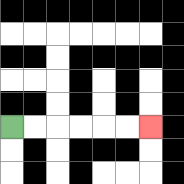{'start': '[0, 5]', 'end': '[6, 5]', 'path_directions': 'R,R,R,R,R,R', 'path_coordinates': '[[0, 5], [1, 5], [2, 5], [3, 5], [4, 5], [5, 5], [6, 5]]'}